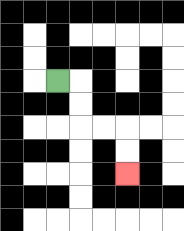{'start': '[2, 3]', 'end': '[5, 7]', 'path_directions': 'R,D,D,R,R,D,D', 'path_coordinates': '[[2, 3], [3, 3], [3, 4], [3, 5], [4, 5], [5, 5], [5, 6], [5, 7]]'}